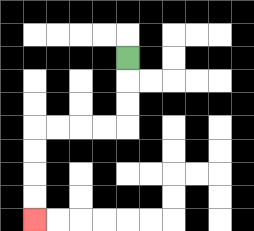{'start': '[5, 2]', 'end': '[1, 9]', 'path_directions': 'D,D,D,L,L,L,L,D,D,D,D', 'path_coordinates': '[[5, 2], [5, 3], [5, 4], [5, 5], [4, 5], [3, 5], [2, 5], [1, 5], [1, 6], [1, 7], [1, 8], [1, 9]]'}